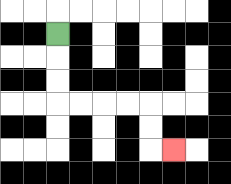{'start': '[2, 1]', 'end': '[7, 6]', 'path_directions': 'D,D,D,R,R,R,R,D,D,R', 'path_coordinates': '[[2, 1], [2, 2], [2, 3], [2, 4], [3, 4], [4, 4], [5, 4], [6, 4], [6, 5], [6, 6], [7, 6]]'}